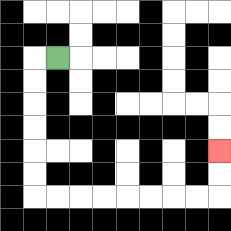{'start': '[2, 2]', 'end': '[9, 6]', 'path_directions': 'L,D,D,D,D,D,D,R,R,R,R,R,R,R,R,U,U', 'path_coordinates': '[[2, 2], [1, 2], [1, 3], [1, 4], [1, 5], [1, 6], [1, 7], [1, 8], [2, 8], [3, 8], [4, 8], [5, 8], [6, 8], [7, 8], [8, 8], [9, 8], [9, 7], [9, 6]]'}